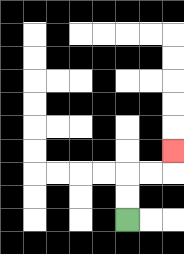{'start': '[5, 9]', 'end': '[7, 6]', 'path_directions': 'U,U,R,R,U', 'path_coordinates': '[[5, 9], [5, 8], [5, 7], [6, 7], [7, 7], [7, 6]]'}